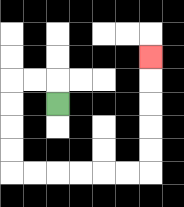{'start': '[2, 4]', 'end': '[6, 2]', 'path_directions': 'U,L,L,D,D,D,D,R,R,R,R,R,R,U,U,U,U,U', 'path_coordinates': '[[2, 4], [2, 3], [1, 3], [0, 3], [0, 4], [0, 5], [0, 6], [0, 7], [1, 7], [2, 7], [3, 7], [4, 7], [5, 7], [6, 7], [6, 6], [6, 5], [6, 4], [6, 3], [6, 2]]'}